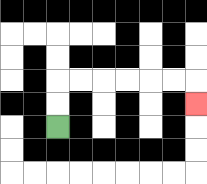{'start': '[2, 5]', 'end': '[8, 4]', 'path_directions': 'U,U,R,R,R,R,R,R,D', 'path_coordinates': '[[2, 5], [2, 4], [2, 3], [3, 3], [4, 3], [5, 3], [6, 3], [7, 3], [8, 3], [8, 4]]'}